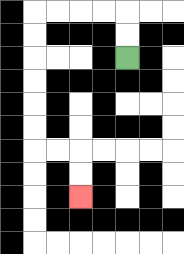{'start': '[5, 2]', 'end': '[3, 8]', 'path_directions': 'U,U,L,L,L,L,D,D,D,D,D,D,R,R,D,D', 'path_coordinates': '[[5, 2], [5, 1], [5, 0], [4, 0], [3, 0], [2, 0], [1, 0], [1, 1], [1, 2], [1, 3], [1, 4], [1, 5], [1, 6], [2, 6], [3, 6], [3, 7], [3, 8]]'}